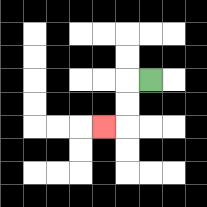{'start': '[6, 3]', 'end': '[4, 5]', 'path_directions': 'L,D,D,L', 'path_coordinates': '[[6, 3], [5, 3], [5, 4], [5, 5], [4, 5]]'}